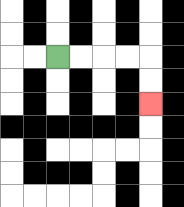{'start': '[2, 2]', 'end': '[6, 4]', 'path_directions': 'R,R,R,R,D,D', 'path_coordinates': '[[2, 2], [3, 2], [4, 2], [5, 2], [6, 2], [6, 3], [6, 4]]'}